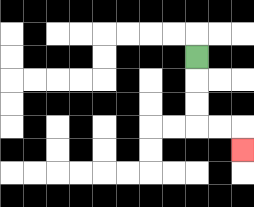{'start': '[8, 2]', 'end': '[10, 6]', 'path_directions': 'D,D,D,R,R,D', 'path_coordinates': '[[8, 2], [8, 3], [8, 4], [8, 5], [9, 5], [10, 5], [10, 6]]'}